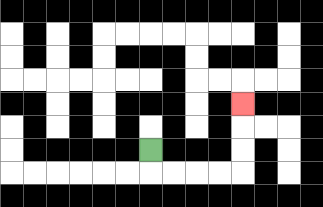{'start': '[6, 6]', 'end': '[10, 4]', 'path_directions': 'D,R,R,R,R,U,U,U', 'path_coordinates': '[[6, 6], [6, 7], [7, 7], [8, 7], [9, 7], [10, 7], [10, 6], [10, 5], [10, 4]]'}